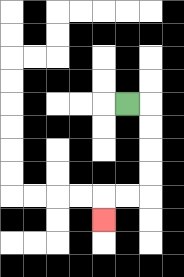{'start': '[5, 4]', 'end': '[4, 9]', 'path_directions': 'R,D,D,D,D,L,L,D', 'path_coordinates': '[[5, 4], [6, 4], [6, 5], [6, 6], [6, 7], [6, 8], [5, 8], [4, 8], [4, 9]]'}